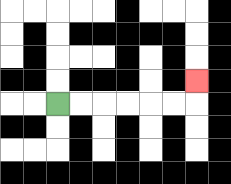{'start': '[2, 4]', 'end': '[8, 3]', 'path_directions': 'R,R,R,R,R,R,U', 'path_coordinates': '[[2, 4], [3, 4], [4, 4], [5, 4], [6, 4], [7, 4], [8, 4], [8, 3]]'}